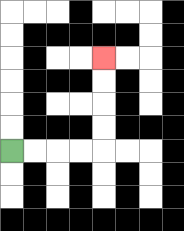{'start': '[0, 6]', 'end': '[4, 2]', 'path_directions': 'R,R,R,R,U,U,U,U', 'path_coordinates': '[[0, 6], [1, 6], [2, 6], [3, 6], [4, 6], [4, 5], [4, 4], [4, 3], [4, 2]]'}